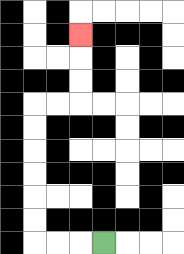{'start': '[4, 10]', 'end': '[3, 1]', 'path_directions': 'L,L,L,U,U,U,U,U,U,R,R,U,U,U', 'path_coordinates': '[[4, 10], [3, 10], [2, 10], [1, 10], [1, 9], [1, 8], [1, 7], [1, 6], [1, 5], [1, 4], [2, 4], [3, 4], [3, 3], [3, 2], [3, 1]]'}